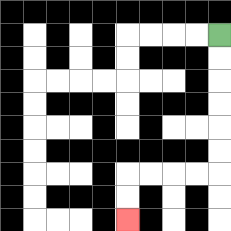{'start': '[9, 1]', 'end': '[5, 9]', 'path_directions': 'D,D,D,D,D,D,L,L,L,L,D,D', 'path_coordinates': '[[9, 1], [9, 2], [9, 3], [9, 4], [9, 5], [9, 6], [9, 7], [8, 7], [7, 7], [6, 7], [5, 7], [5, 8], [5, 9]]'}